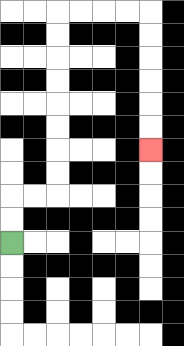{'start': '[0, 10]', 'end': '[6, 6]', 'path_directions': 'U,U,R,R,U,U,U,U,U,U,U,U,R,R,R,R,D,D,D,D,D,D', 'path_coordinates': '[[0, 10], [0, 9], [0, 8], [1, 8], [2, 8], [2, 7], [2, 6], [2, 5], [2, 4], [2, 3], [2, 2], [2, 1], [2, 0], [3, 0], [4, 0], [5, 0], [6, 0], [6, 1], [6, 2], [6, 3], [6, 4], [6, 5], [6, 6]]'}